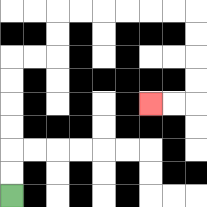{'start': '[0, 8]', 'end': '[6, 4]', 'path_directions': 'U,U,U,U,U,U,R,R,U,U,R,R,R,R,R,R,D,D,D,D,L,L', 'path_coordinates': '[[0, 8], [0, 7], [0, 6], [0, 5], [0, 4], [0, 3], [0, 2], [1, 2], [2, 2], [2, 1], [2, 0], [3, 0], [4, 0], [5, 0], [6, 0], [7, 0], [8, 0], [8, 1], [8, 2], [8, 3], [8, 4], [7, 4], [6, 4]]'}